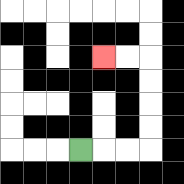{'start': '[3, 6]', 'end': '[4, 2]', 'path_directions': 'R,R,R,U,U,U,U,L,L', 'path_coordinates': '[[3, 6], [4, 6], [5, 6], [6, 6], [6, 5], [6, 4], [6, 3], [6, 2], [5, 2], [4, 2]]'}